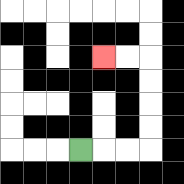{'start': '[3, 6]', 'end': '[4, 2]', 'path_directions': 'R,R,R,U,U,U,U,L,L', 'path_coordinates': '[[3, 6], [4, 6], [5, 6], [6, 6], [6, 5], [6, 4], [6, 3], [6, 2], [5, 2], [4, 2]]'}